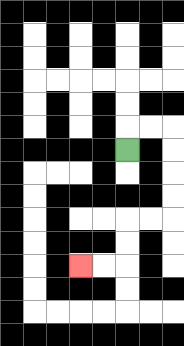{'start': '[5, 6]', 'end': '[3, 11]', 'path_directions': 'U,R,R,D,D,D,D,L,L,D,D,L,L', 'path_coordinates': '[[5, 6], [5, 5], [6, 5], [7, 5], [7, 6], [7, 7], [7, 8], [7, 9], [6, 9], [5, 9], [5, 10], [5, 11], [4, 11], [3, 11]]'}